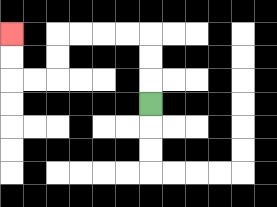{'start': '[6, 4]', 'end': '[0, 1]', 'path_directions': 'U,U,U,L,L,L,L,D,D,L,L,U,U', 'path_coordinates': '[[6, 4], [6, 3], [6, 2], [6, 1], [5, 1], [4, 1], [3, 1], [2, 1], [2, 2], [2, 3], [1, 3], [0, 3], [0, 2], [0, 1]]'}